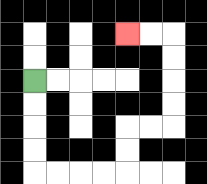{'start': '[1, 3]', 'end': '[5, 1]', 'path_directions': 'D,D,D,D,R,R,R,R,U,U,R,R,U,U,U,U,L,L', 'path_coordinates': '[[1, 3], [1, 4], [1, 5], [1, 6], [1, 7], [2, 7], [3, 7], [4, 7], [5, 7], [5, 6], [5, 5], [6, 5], [7, 5], [7, 4], [7, 3], [7, 2], [7, 1], [6, 1], [5, 1]]'}